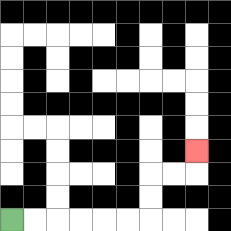{'start': '[0, 9]', 'end': '[8, 6]', 'path_directions': 'R,R,R,R,R,R,U,U,R,R,U', 'path_coordinates': '[[0, 9], [1, 9], [2, 9], [3, 9], [4, 9], [5, 9], [6, 9], [6, 8], [6, 7], [7, 7], [8, 7], [8, 6]]'}